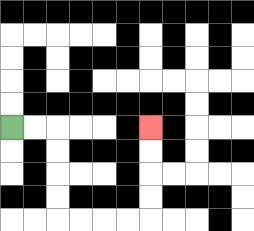{'start': '[0, 5]', 'end': '[6, 5]', 'path_directions': 'R,R,D,D,D,D,R,R,R,R,U,U,U,U', 'path_coordinates': '[[0, 5], [1, 5], [2, 5], [2, 6], [2, 7], [2, 8], [2, 9], [3, 9], [4, 9], [5, 9], [6, 9], [6, 8], [6, 7], [6, 6], [6, 5]]'}